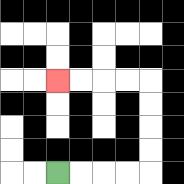{'start': '[2, 7]', 'end': '[2, 3]', 'path_directions': 'R,R,R,R,U,U,U,U,L,L,L,L', 'path_coordinates': '[[2, 7], [3, 7], [4, 7], [5, 7], [6, 7], [6, 6], [6, 5], [6, 4], [6, 3], [5, 3], [4, 3], [3, 3], [2, 3]]'}